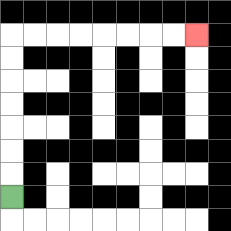{'start': '[0, 8]', 'end': '[8, 1]', 'path_directions': 'U,U,U,U,U,U,U,R,R,R,R,R,R,R,R', 'path_coordinates': '[[0, 8], [0, 7], [0, 6], [0, 5], [0, 4], [0, 3], [0, 2], [0, 1], [1, 1], [2, 1], [3, 1], [4, 1], [5, 1], [6, 1], [7, 1], [8, 1]]'}